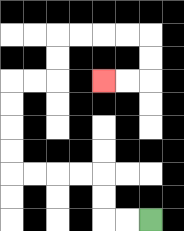{'start': '[6, 9]', 'end': '[4, 3]', 'path_directions': 'L,L,U,U,L,L,L,L,U,U,U,U,R,R,U,U,R,R,R,R,D,D,L,L', 'path_coordinates': '[[6, 9], [5, 9], [4, 9], [4, 8], [4, 7], [3, 7], [2, 7], [1, 7], [0, 7], [0, 6], [0, 5], [0, 4], [0, 3], [1, 3], [2, 3], [2, 2], [2, 1], [3, 1], [4, 1], [5, 1], [6, 1], [6, 2], [6, 3], [5, 3], [4, 3]]'}